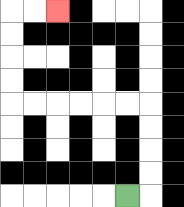{'start': '[5, 8]', 'end': '[2, 0]', 'path_directions': 'R,U,U,U,U,L,L,L,L,L,L,U,U,U,U,R,R', 'path_coordinates': '[[5, 8], [6, 8], [6, 7], [6, 6], [6, 5], [6, 4], [5, 4], [4, 4], [3, 4], [2, 4], [1, 4], [0, 4], [0, 3], [0, 2], [0, 1], [0, 0], [1, 0], [2, 0]]'}